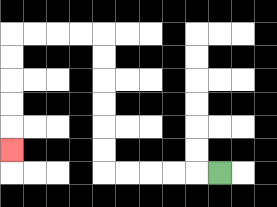{'start': '[9, 7]', 'end': '[0, 6]', 'path_directions': 'L,L,L,L,L,U,U,U,U,U,U,L,L,L,L,D,D,D,D,D', 'path_coordinates': '[[9, 7], [8, 7], [7, 7], [6, 7], [5, 7], [4, 7], [4, 6], [4, 5], [4, 4], [4, 3], [4, 2], [4, 1], [3, 1], [2, 1], [1, 1], [0, 1], [0, 2], [0, 3], [0, 4], [0, 5], [0, 6]]'}